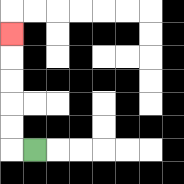{'start': '[1, 6]', 'end': '[0, 1]', 'path_directions': 'L,U,U,U,U,U', 'path_coordinates': '[[1, 6], [0, 6], [0, 5], [0, 4], [0, 3], [0, 2], [0, 1]]'}